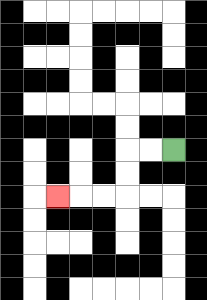{'start': '[7, 6]', 'end': '[2, 8]', 'path_directions': 'L,L,D,D,L,L,L', 'path_coordinates': '[[7, 6], [6, 6], [5, 6], [5, 7], [5, 8], [4, 8], [3, 8], [2, 8]]'}